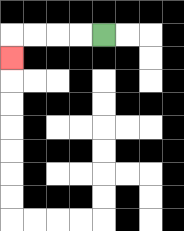{'start': '[4, 1]', 'end': '[0, 2]', 'path_directions': 'L,L,L,L,D', 'path_coordinates': '[[4, 1], [3, 1], [2, 1], [1, 1], [0, 1], [0, 2]]'}